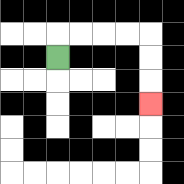{'start': '[2, 2]', 'end': '[6, 4]', 'path_directions': 'U,R,R,R,R,D,D,D', 'path_coordinates': '[[2, 2], [2, 1], [3, 1], [4, 1], [5, 1], [6, 1], [6, 2], [6, 3], [6, 4]]'}